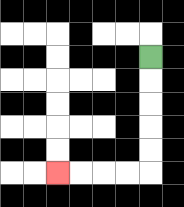{'start': '[6, 2]', 'end': '[2, 7]', 'path_directions': 'D,D,D,D,D,L,L,L,L', 'path_coordinates': '[[6, 2], [6, 3], [6, 4], [6, 5], [6, 6], [6, 7], [5, 7], [4, 7], [3, 7], [2, 7]]'}